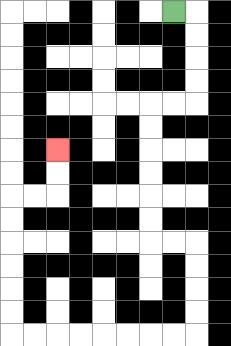{'start': '[7, 0]', 'end': '[2, 6]', 'path_directions': 'R,D,D,D,D,L,L,D,D,D,D,D,D,R,R,D,D,D,D,L,L,L,L,L,L,L,L,U,U,U,U,U,U,R,R,U,U', 'path_coordinates': '[[7, 0], [8, 0], [8, 1], [8, 2], [8, 3], [8, 4], [7, 4], [6, 4], [6, 5], [6, 6], [6, 7], [6, 8], [6, 9], [6, 10], [7, 10], [8, 10], [8, 11], [8, 12], [8, 13], [8, 14], [7, 14], [6, 14], [5, 14], [4, 14], [3, 14], [2, 14], [1, 14], [0, 14], [0, 13], [0, 12], [0, 11], [0, 10], [0, 9], [0, 8], [1, 8], [2, 8], [2, 7], [2, 6]]'}